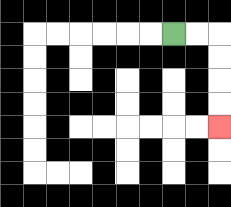{'start': '[7, 1]', 'end': '[9, 5]', 'path_directions': 'R,R,D,D,D,D', 'path_coordinates': '[[7, 1], [8, 1], [9, 1], [9, 2], [9, 3], [9, 4], [9, 5]]'}